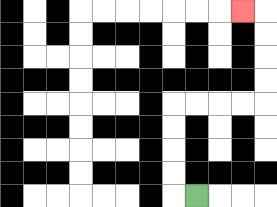{'start': '[8, 8]', 'end': '[10, 0]', 'path_directions': 'L,U,U,U,U,R,R,R,R,U,U,U,U,L', 'path_coordinates': '[[8, 8], [7, 8], [7, 7], [7, 6], [7, 5], [7, 4], [8, 4], [9, 4], [10, 4], [11, 4], [11, 3], [11, 2], [11, 1], [11, 0], [10, 0]]'}